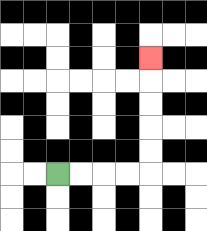{'start': '[2, 7]', 'end': '[6, 2]', 'path_directions': 'R,R,R,R,U,U,U,U,U', 'path_coordinates': '[[2, 7], [3, 7], [4, 7], [5, 7], [6, 7], [6, 6], [6, 5], [6, 4], [6, 3], [6, 2]]'}